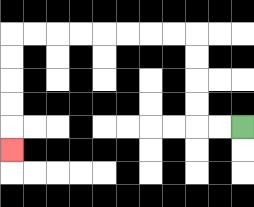{'start': '[10, 5]', 'end': '[0, 6]', 'path_directions': 'L,L,U,U,U,U,L,L,L,L,L,L,L,L,D,D,D,D,D', 'path_coordinates': '[[10, 5], [9, 5], [8, 5], [8, 4], [8, 3], [8, 2], [8, 1], [7, 1], [6, 1], [5, 1], [4, 1], [3, 1], [2, 1], [1, 1], [0, 1], [0, 2], [0, 3], [0, 4], [0, 5], [0, 6]]'}